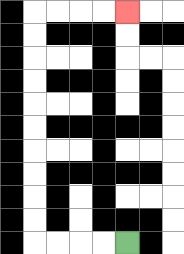{'start': '[5, 10]', 'end': '[5, 0]', 'path_directions': 'L,L,L,L,U,U,U,U,U,U,U,U,U,U,R,R,R,R', 'path_coordinates': '[[5, 10], [4, 10], [3, 10], [2, 10], [1, 10], [1, 9], [1, 8], [1, 7], [1, 6], [1, 5], [1, 4], [1, 3], [1, 2], [1, 1], [1, 0], [2, 0], [3, 0], [4, 0], [5, 0]]'}